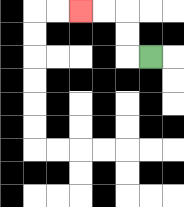{'start': '[6, 2]', 'end': '[3, 0]', 'path_directions': 'L,U,U,L,L', 'path_coordinates': '[[6, 2], [5, 2], [5, 1], [5, 0], [4, 0], [3, 0]]'}